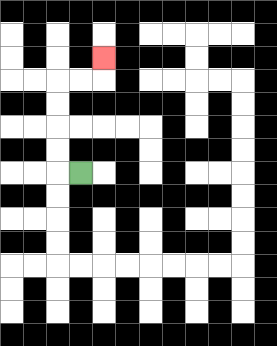{'start': '[3, 7]', 'end': '[4, 2]', 'path_directions': 'L,U,U,U,U,R,R,U', 'path_coordinates': '[[3, 7], [2, 7], [2, 6], [2, 5], [2, 4], [2, 3], [3, 3], [4, 3], [4, 2]]'}